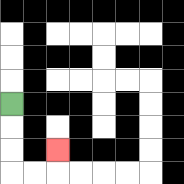{'start': '[0, 4]', 'end': '[2, 6]', 'path_directions': 'D,D,D,R,R,U', 'path_coordinates': '[[0, 4], [0, 5], [0, 6], [0, 7], [1, 7], [2, 7], [2, 6]]'}